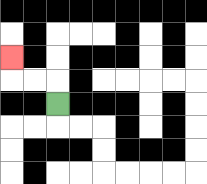{'start': '[2, 4]', 'end': '[0, 2]', 'path_directions': 'U,L,L,U', 'path_coordinates': '[[2, 4], [2, 3], [1, 3], [0, 3], [0, 2]]'}